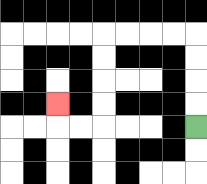{'start': '[8, 5]', 'end': '[2, 4]', 'path_directions': 'U,U,U,U,L,L,L,L,D,D,D,D,L,L,U', 'path_coordinates': '[[8, 5], [8, 4], [8, 3], [8, 2], [8, 1], [7, 1], [6, 1], [5, 1], [4, 1], [4, 2], [4, 3], [4, 4], [4, 5], [3, 5], [2, 5], [2, 4]]'}